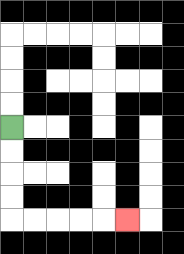{'start': '[0, 5]', 'end': '[5, 9]', 'path_directions': 'D,D,D,D,R,R,R,R,R', 'path_coordinates': '[[0, 5], [0, 6], [0, 7], [0, 8], [0, 9], [1, 9], [2, 9], [3, 9], [4, 9], [5, 9]]'}